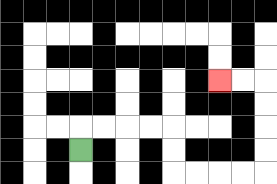{'start': '[3, 6]', 'end': '[9, 3]', 'path_directions': 'U,R,R,R,R,D,D,R,R,R,R,U,U,U,U,L,L', 'path_coordinates': '[[3, 6], [3, 5], [4, 5], [5, 5], [6, 5], [7, 5], [7, 6], [7, 7], [8, 7], [9, 7], [10, 7], [11, 7], [11, 6], [11, 5], [11, 4], [11, 3], [10, 3], [9, 3]]'}